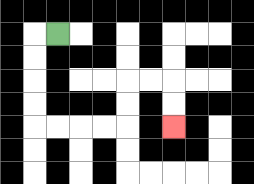{'start': '[2, 1]', 'end': '[7, 5]', 'path_directions': 'L,D,D,D,D,R,R,R,R,U,U,R,R,D,D', 'path_coordinates': '[[2, 1], [1, 1], [1, 2], [1, 3], [1, 4], [1, 5], [2, 5], [3, 5], [4, 5], [5, 5], [5, 4], [5, 3], [6, 3], [7, 3], [7, 4], [7, 5]]'}